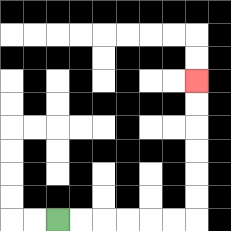{'start': '[2, 9]', 'end': '[8, 3]', 'path_directions': 'R,R,R,R,R,R,U,U,U,U,U,U', 'path_coordinates': '[[2, 9], [3, 9], [4, 9], [5, 9], [6, 9], [7, 9], [8, 9], [8, 8], [8, 7], [8, 6], [8, 5], [8, 4], [8, 3]]'}